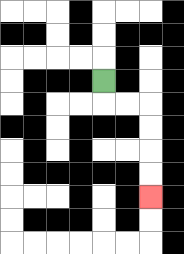{'start': '[4, 3]', 'end': '[6, 8]', 'path_directions': 'D,R,R,D,D,D,D', 'path_coordinates': '[[4, 3], [4, 4], [5, 4], [6, 4], [6, 5], [6, 6], [6, 7], [6, 8]]'}